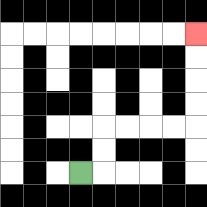{'start': '[3, 7]', 'end': '[8, 1]', 'path_directions': 'R,U,U,R,R,R,R,U,U,U,U', 'path_coordinates': '[[3, 7], [4, 7], [4, 6], [4, 5], [5, 5], [6, 5], [7, 5], [8, 5], [8, 4], [8, 3], [8, 2], [8, 1]]'}